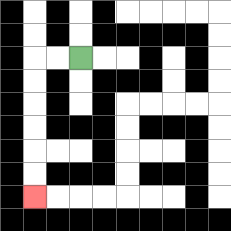{'start': '[3, 2]', 'end': '[1, 8]', 'path_directions': 'L,L,D,D,D,D,D,D', 'path_coordinates': '[[3, 2], [2, 2], [1, 2], [1, 3], [1, 4], [1, 5], [1, 6], [1, 7], [1, 8]]'}